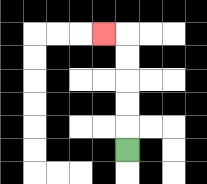{'start': '[5, 6]', 'end': '[4, 1]', 'path_directions': 'U,U,U,U,U,L', 'path_coordinates': '[[5, 6], [5, 5], [5, 4], [5, 3], [5, 2], [5, 1], [4, 1]]'}